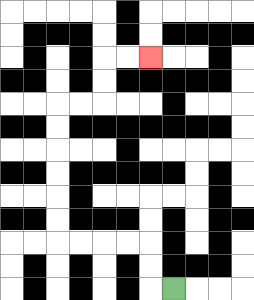{'start': '[7, 12]', 'end': '[6, 2]', 'path_directions': 'L,U,U,L,L,L,L,U,U,U,U,U,U,R,R,U,U,R,R', 'path_coordinates': '[[7, 12], [6, 12], [6, 11], [6, 10], [5, 10], [4, 10], [3, 10], [2, 10], [2, 9], [2, 8], [2, 7], [2, 6], [2, 5], [2, 4], [3, 4], [4, 4], [4, 3], [4, 2], [5, 2], [6, 2]]'}